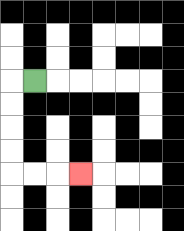{'start': '[1, 3]', 'end': '[3, 7]', 'path_directions': 'L,D,D,D,D,R,R,R', 'path_coordinates': '[[1, 3], [0, 3], [0, 4], [0, 5], [0, 6], [0, 7], [1, 7], [2, 7], [3, 7]]'}